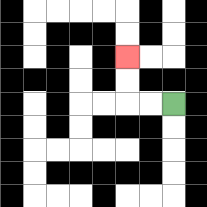{'start': '[7, 4]', 'end': '[5, 2]', 'path_directions': 'L,L,U,U', 'path_coordinates': '[[7, 4], [6, 4], [5, 4], [5, 3], [5, 2]]'}